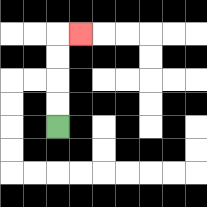{'start': '[2, 5]', 'end': '[3, 1]', 'path_directions': 'U,U,U,U,R', 'path_coordinates': '[[2, 5], [2, 4], [2, 3], [2, 2], [2, 1], [3, 1]]'}